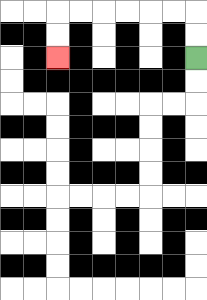{'start': '[8, 2]', 'end': '[2, 2]', 'path_directions': 'U,U,L,L,L,L,L,L,D,D', 'path_coordinates': '[[8, 2], [8, 1], [8, 0], [7, 0], [6, 0], [5, 0], [4, 0], [3, 0], [2, 0], [2, 1], [2, 2]]'}